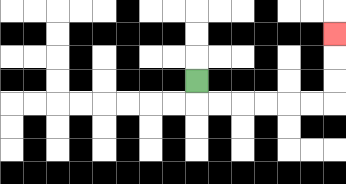{'start': '[8, 3]', 'end': '[14, 1]', 'path_directions': 'D,R,R,R,R,R,R,U,U,U', 'path_coordinates': '[[8, 3], [8, 4], [9, 4], [10, 4], [11, 4], [12, 4], [13, 4], [14, 4], [14, 3], [14, 2], [14, 1]]'}